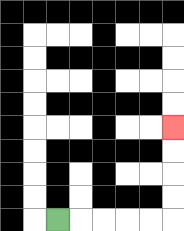{'start': '[2, 9]', 'end': '[7, 5]', 'path_directions': 'R,R,R,R,R,U,U,U,U', 'path_coordinates': '[[2, 9], [3, 9], [4, 9], [5, 9], [6, 9], [7, 9], [7, 8], [7, 7], [7, 6], [7, 5]]'}